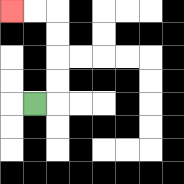{'start': '[1, 4]', 'end': '[0, 0]', 'path_directions': 'R,U,U,U,U,L,L', 'path_coordinates': '[[1, 4], [2, 4], [2, 3], [2, 2], [2, 1], [2, 0], [1, 0], [0, 0]]'}